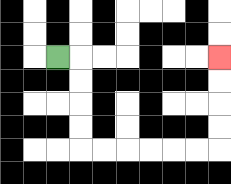{'start': '[2, 2]', 'end': '[9, 2]', 'path_directions': 'R,D,D,D,D,R,R,R,R,R,R,U,U,U,U', 'path_coordinates': '[[2, 2], [3, 2], [3, 3], [3, 4], [3, 5], [3, 6], [4, 6], [5, 6], [6, 6], [7, 6], [8, 6], [9, 6], [9, 5], [9, 4], [9, 3], [9, 2]]'}